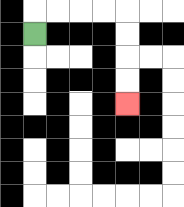{'start': '[1, 1]', 'end': '[5, 4]', 'path_directions': 'U,R,R,R,R,D,D,D,D', 'path_coordinates': '[[1, 1], [1, 0], [2, 0], [3, 0], [4, 0], [5, 0], [5, 1], [5, 2], [5, 3], [5, 4]]'}